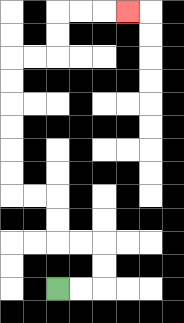{'start': '[2, 12]', 'end': '[5, 0]', 'path_directions': 'R,R,U,U,L,L,U,U,L,L,U,U,U,U,U,U,R,R,U,U,R,R,R', 'path_coordinates': '[[2, 12], [3, 12], [4, 12], [4, 11], [4, 10], [3, 10], [2, 10], [2, 9], [2, 8], [1, 8], [0, 8], [0, 7], [0, 6], [0, 5], [0, 4], [0, 3], [0, 2], [1, 2], [2, 2], [2, 1], [2, 0], [3, 0], [4, 0], [5, 0]]'}